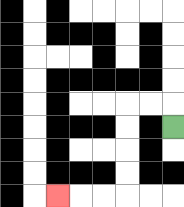{'start': '[7, 5]', 'end': '[2, 8]', 'path_directions': 'U,L,L,D,D,D,D,L,L,L', 'path_coordinates': '[[7, 5], [7, 4], [6, 4], [5, 4], [5, 5], [5, 6], [5, 7], [5, 8], [4, 8], [3, 8], [2, 8]]'}